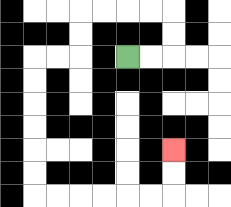{'start': '[5, 2]', 'end': '[7, 6]', 'path_directions': 'R,R,U,U,L,L,L,L,D,D,L,L,D,D,D,D,D,D,R,R,R,R,R,R,U,U', 'path_coordinates': '[[5, 2], [6, 2], [7, 2], [7, 1], [7, 0], [6, 0], [5, 0], [4, 0], [3, 0], [3, 1], [3, 2], [2, 2], [1, 2], [1, 3], [1, 4], [1, 5], [1, 6], [1, 7], [1, 8], [2, 8], [3, 8], [4, 8], [5, 8], [6, 8], [7, 8], [7, 7], [7, 6]]'}